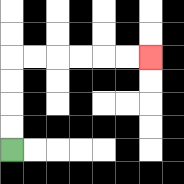{'start': '[0, 6]', 'end': '[6, 2]', 'path_directions': 'U,U,U,U,R,R,R,R,R,R', 'path_coordinates': '[[0, 6], [0, 5], [0, 4], [0, 3], [0, 2], [1, 2], [2, 2], [3, 2], [4, 2], [5, 2], [6, 2]]'}